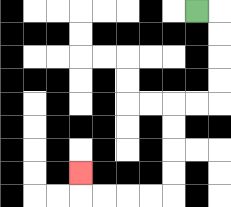{'start': '[8, 0]', 'end': '[3, 7]', 'path_directions': 'R,D,D,D,D,L,L,D,D,D,D,L,L,L,L,U', 'path_coordinates': '[[8, 0], [9, 0], [9, 1], [9, 2], [9, 3], [9, 4], [8, 4], [7, 4], [7, 5], [7, 6], [7, 7], [7, 8], [6, 8], [5, 8], [4, 8], [3, 8], [3, 7]]'}